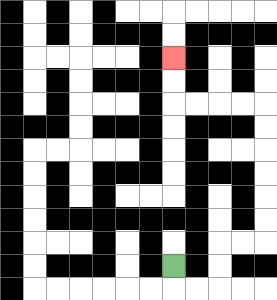{'start': '[7, 11]', 'end': '[7, 2]', 'path_directions': 'D,R,R,U,U,R,R,U,U,U,U,U,U,L,L,L,L,U,U', 'path_coordinates': '[[7, 11], [7, 12], [8, 12], [9, 12], [9, 11], [9, 10], [10, 10], [11, 10], [11, 9], [11, 8], [11, 7], [11, 6], [11, 5], [11, 4], [10, 4], [9, 4], [8, 4], [7, 4], [7, 3], [7, 2]]'}